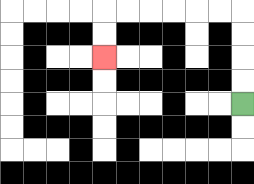{'start': '[10, 4]', 'end': '[4, 2]', 'path_directions': 'U,U,U,U,L,L,L,L,L,L,D,D', 'path_coordinates': '[[10, 4], [10, 3], [10, 2], [10, 1], [10, 0], [9, 0], [8, 0], [7, 0], [6, 0], [5, 0], [4, 0], [4, 1], [4, 2]]'}